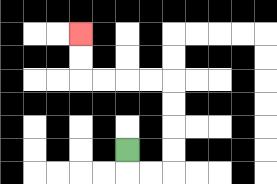{'start': '[5, 6]', 'end': '[3, 1]', 'path_directions': 'D,R,R,U,U,U,U,L,L,L,L,U,U', 'path_coordinates': '[[5, 6], [5, 7], [6, 7], [7, 7], [7, 6], [7, 5], [7, 4], [7, 3], [6, 3], [5, 3], [4, 3], [3, 3], [3, 2], [3, 1]]'}